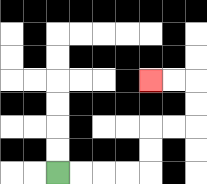{'start': '[2, 7]', 'end': '[6, 3]', 'path_directions': 'R,R,R,R,U,U,R,R,U,U,L,L', 'path_coordinates': '[[2, 7], [3, 7], [4, 7], [5, 7], [6, 7], [6, 6], [6, 5], [7, 5], [8, 5], [8, 4], [8, 3], [7, 3], [6, 3]]'}